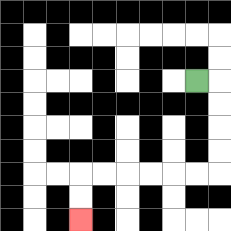{'start': '[8, 3]', 'end': '[3, 9]', 'path_directions': 'R,D,D,D,D,L,L,L,L,L,L,D,D', 'path_coordinates': '[[8, 3], [9, 3], [9, 4], [9, 5], [9, 6], [9, 7], [8, 7], [7, 7], [6, 7], [5, 7], [4, 7], [3, 7], [3, 8], [3, 9]]'}